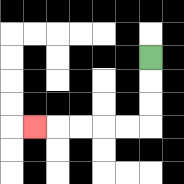{'start': '[6, 2]', 'end': '[1, 5]', 'path_directions': 'D,D,D,L,L,L,L,L', 'path_coordinates': '[[6, 2], [6, 3], [6, 4], [6, 5], [5, 5], [4, 5], [3, 5], [2, 5], [1, 5]]'}